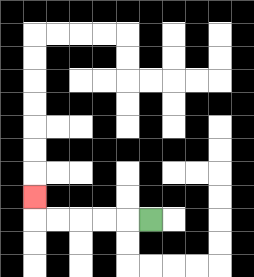{'start': '[6, 9]', 'end': '[1, 8]', 'path_directions': 'L,L,L,L,L,U', 'path_coordinates': '[[6, 9], [5, 9], [4, 9], [3, 9], [2, 9], [1, 9], [1, 8]]'}